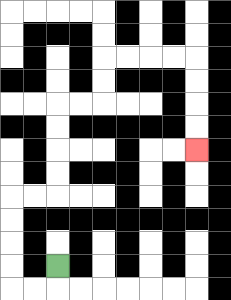{'start': '[2, 11]', 'end': '[8, 6]', 'path_directions': 'D,L,L,U,U,U,U,R,R,U,U,U,U,R,R,U,U,R,R,R,R,D,D,D,D', 'path_coordinates': '[[2, 11], [2, 12], [1, 12], [0, 12], [0, 11], [0, 10], [0, 9], [0, 8], [1, 8], [2, 8], [2, 7], [2, 6], [2, 5], [2, 4], [3, 4], [4, 4], [4, 3], [4, 2], [5, 2], [6, 2], [7, 2], [8, 2], [8, 3], [8, 4], [8, 5], [8, 6]]'}